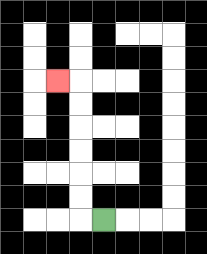{'start': '[4, 9]', 'end': '[2, 3]', 'path_directions': 'L,U,U,U,U,U,U,L', 'path_coordinates': '[[4, 9], [3, 9], [3, 8], [3, 7], [3, 6], [3, 5], [3, 4], [3, 3], [2, 3]]'}